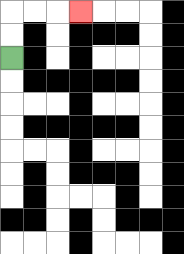{'start': '[0, 2]', 'end': '[3, 0]', 'path_directions': 'U,U,R,R,R', 'path_coordinates': '[[0, 2], [0, 1], [0, 0], [1, 0], [2, 0], [3, 0]]'}